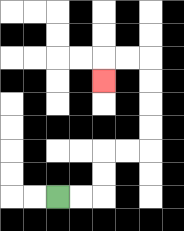{'start': '[2, 8]', 'end': '[4, 3]', 'path_directions': 'R,R,U,U,R,R,U,U,U,U,L,L,D', 'path_coordinates': '[[2, 8], [3, 8], [4, 8], [4, 7], [4, 6], [5, 6], [6, 6], [6, 5], [6, 4], [6, 3], [6, 2], [5, 2], [4, 2], [4, 3]]'}